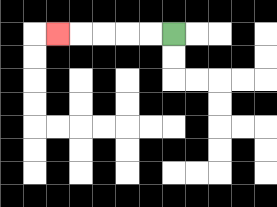{'start': '[7, 1]', 'end': '[2, 1]', 'path_directions': 'L,L,L,L,L', 'path_coordinates': '[[7, 1], [6, 1], [5, 1], [4, 1], [3, 1], [2, 1]]'}